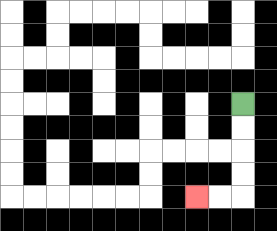{'start': '[10, 4]', 'end': '[8, 8]', 'path_directions': 'D,D,D,D,L,L', 'path_coordinates': '[[10, 4], [10, 5], [10, 6], [10, 7], [10, 8], [9, 8], [8, 8]]'}